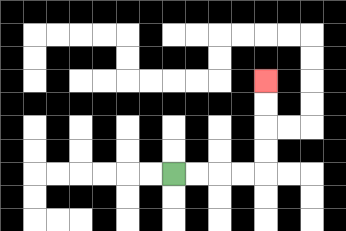{'start': '[7, 7]', 'end': '[11, 3]', 'path_directions': 'R,R,R,R,U,U,U,U', 'path_coordinates': '[[7, 7], [8, 7], [9, 7], [10, 7], [11, 7], [11, 6], [11, 5], [11, 4], [11, 3]]'}